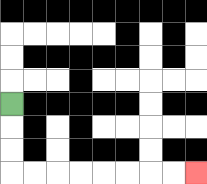{'start': '[0, 4]', 'end': '[8, 7]', 'path_directions': 'D,D,D,R,R,R,R,R,R,R,R', 'path_coordinates': '[[0, 4], [0, 5], [0, 6], [0, 7], [1, 7], [2, 7], [3, 7], [4, 7], [5, 7], [6, 7], [7, 7], [8, 7]]'}